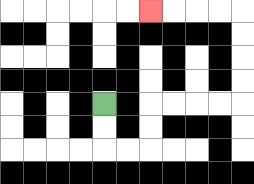{'start': '[4, 4]', 'end': '[6, 0]', 'path_directions': 'D,D,R,R,U,U,R,R,R,R,U,U,U,U,L,L,L,L', 'path_coordinates': '[[4, 4], [4, 5], [4, 6], [5, 6], [6, 6], [6, 5], [6, 4], [7, 4], [8, 4], [9, 4], [10, 4], [10, 3], [10, 2], [10, 1], [10, 0], [9, 0], [8, 0], [7, 0], [6, 0]]'}